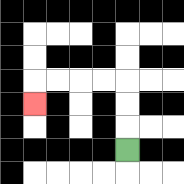{'start': '[5, 6]', 'end': '[1, 4]', 'path_directions': 'U,U,U,L,L,L,L,D', 'path_coordinates': '[[5, 6], [5, 5], [5, 4], [5, 3], [4, 3], [3, 3], [2, 3], [1, 3], [1, 4]]'}